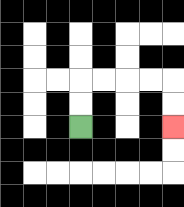{'start': '[3, 5]', 'end': '[7, 5]', 'path_directions': 'U,U,R,R,R,R,D,D', 'path_coordinates': '[[3, 5], [3, 4], [3, 3], [4, 3], [5, 3], [6, 3], [7, 3], [7, 4], [7, 5]]'}